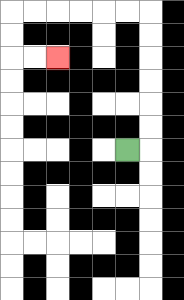{'start': '[5, 6]', 'end': '[2, 2]', 'path_directions': 'R,U,U,U,U,U,U,L,L,L,L,L,L,D,D,R,R', 'path_coordinates': '[[5, 6], [6, 6], [6, 5], [6, 4], [6, 3], [6, 2], [6, 1], [6, 0], [5, 0], [4, 0], [3, 0], [2, 0], [1, 0], [0, 0], [0, 1], [0, 2], [1, 2], [2, 2]]'}